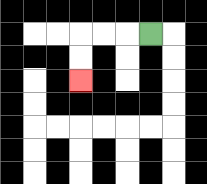{'start': '[6, 1]', 'end': '[3, 3]', 'path_directions': 'L,L,L,D,D', 'path_coordinates': '[[6, 1], [5, 1], [4, 1], [3, 1], [3, 2], [3, 3]]'}